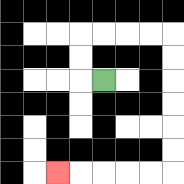{'start': '[4, 3]', 'end': '[2, 7]', 'path_directions': 'L,U,U,R,R,R,R,D,D,D,D,D,D,L,L,L,L,L', 'path_coordinates': '[[4, 3], [3, 3], [3, 2], [3, 1], [4, 1], [5, 1], [6, 1], [7, 1], [7, 2], [7, 3], [7, 4], [7, 5], [7, 6], [7, 7], [6, 7], [5, 7], [4, 7], [3, 7], [2, 7]]'}